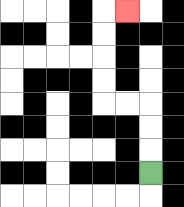{'start': '[6, 7]', 'end': '[5, 0]', 'path_directions': 'U,U,U,L,L,U,U,U,U,R', 'path_coordinates': '[[6, 7], [6, 6], [6, 5], [6, 4], [5, 4], [4, 4], [4, 3], [4, 2], [4, 1], [4, 0], [5, 0]]'}